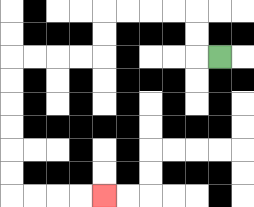{'start': '[9, 2]', 'end': '[4, 8]', 'path_directions': 'L,U,U,L,L,L,L,D,D,L,L,L,L,D,D,D,D,D,D,R,R,R,R', 'path_coordinates': '[[9, 2], [8, 2], [8, 1], [8, 0], [7, 0], [6, 0], [5, 0], [4, 0], [4, 1], [4, 2], [3, 2], [2, 2], [1, 2], [0, 2], [0, 3], [0, 4], [0, 5], [0, 6], [0, 7], [0, 8], [1, 8], [2, 8], [3, 8], [4, 8]]'}